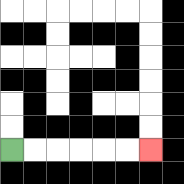{'start': '[0, 6]', 'end': '[6, 6]', 'path_directions': 'R,R,R,R,R,R', 'path_coordinates': '[[0, 6], [1, 6], [2, 6], [3, 6], [4, 6], [5, 6], [6, 6]]'}